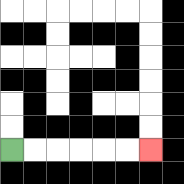{'start': '[0, 6]', 'end': '[6, 6]', 'path_directions': 'R,R,R,R,R,R', 'path_coordinates': '[[0, 6], [1, 6], [2, 6], [3, 6], [4, 6], [5, 6], [6, 6]]'}